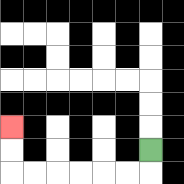{'start': '[6, 6]', 'end': '[0, 5]', 'path_directions': 'D,L,L,L,L,L,L,U,U', 'path_coordinates': '[[6, 6], [6, 7], [5, 7], [4, 7], [3, 7], [2, 7], [1, 7], [0, 7], [0, 6], [0, 5]]'}